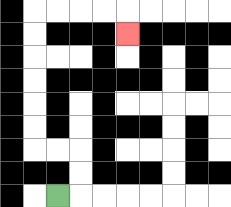{'start': '[2, 8]', 'end': '[5, 1]', 'path_directions': 'R,U,U,L,L,U,U,U,U,U,U,R,R,R,R,D', 'path_coordinates': '[[2, 8], [3, 8], [3, 7], [3, 6], [2, 6], [1, 6], [1, 5], [1, 4], [1, 3], [1, 2], [1, 1], [1, 0], [2, 0], [3, 0], [4, 0], [5, 0], [5, 1]]'}